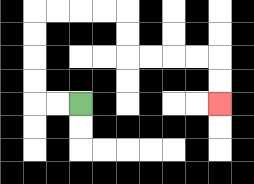{'start': '[3, 4]', 'end': '[9, 4]', 'path_directions': 'L,L,U,U,U,U,R,R,R,R,D,D,R,R,R,R,D,D', 'path_coordinates': '[[3, 4], [2, 4], [1, 4], [1, 3], [1, 2], [1, 1], [1, 0], [2, 0], [3, 0], [4, 0], [5, 0], [5, 1], [5, 2], [6, 2], [7, 2], [8, 2], [9, 2], [9, 3], [9, 4]]'}